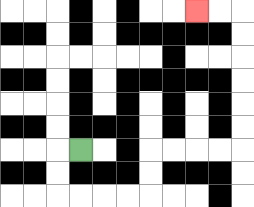{'start': '[3, 6]', 'end': '[8, 0]', 'path_directions': 'L,D,D,R,R,R,R,U,U,R,R,R,R,U,U,U,U,U,U,L,L', 'path_coordinates': '[[3, 6], [2, 6], [2, 7], [2, 8], [3, 8], [4, 8], [5, 8], [6, 8], [6, 7], [6, 6], [7, 6], [8, 6], [9, 6], [10, 6], [10, 5], [10, 4], [10, 3], [10, 2], [10, 1], [10, 0], [9, 0], [8, 0]]'}